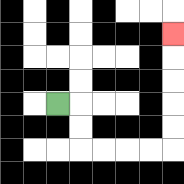{'start': '[2, 4]', 'end': '[7, 1]', 'path_directions': 'R,D,D,R,R,R,R,U,U,U,U,U', 'path_coordinates': '[[2, 4], [3, 4], [3, 5], [3, 6], [4, 6], [5, 6], [6, 6], [7, 6], [7, 5], [7, 4], [7, 3], [7, 2], [7, 1]]'}